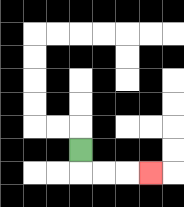{'start': '[3, 6]', 'end': '[6, 7]', 'path_directions': 'D,R,R,R', 'path_coordinates': '[[3, 6], [3, 7], [4, 7], [5, 7], [6, 7]]'}